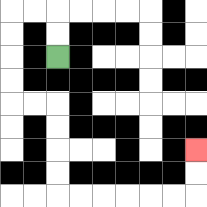{'start': '[2, 2]', 'end': '[8, 6]', 'path_directions': 'U,U,L,L,D,D,D,D,R,R,D,D,D,D,R,R,R,R,R,R,U,U', 'path_coordinates': '[[2, 2], [2, 1], [2, 0], [1, 0], [0, 0], [0, 1], [0, 2], [0, 3], [0, 4], [1, 4], [2, 4], [2, 5], [2, 6], [2, 7], [2, 8], [3, 8], [4, 8], [5, 8], [6, 8], [7, 8], [8, 8], [8, 7], [8, 6]]'}